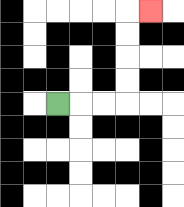{'start': '[2, 4]', 'end': '[6, 0]', 'path_directions': 'R,R,R,U,U,U,U,R', 'path_coordinates': '[[2, 4], [3, 4], [4, 4], [5, 4], [5, 3], [5, 2], [5, 1], [5, 0], [6, 0]]'}